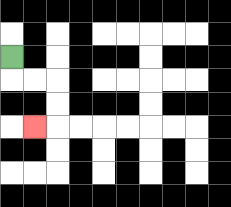{'start': '[0, 2]', 'end': '[1, 5]', 'path_directions': 'D,R,R,D,D,L', 'path_coordinates': '[[0, 2], [0, 3], [1, 3], [2, 3], [2, 4], [2, 5], [1, 5]]'}